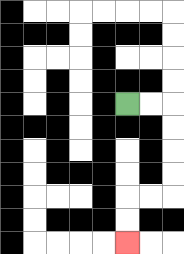{'start': '[5, 4]', 'end': '[5, 10]', 'path_directions': 'R,R,D,D,D,D,L,L,D,D', 'path_coordinates': '[[5, 4], [6, 4], [7, 4], [7, 5], [7, 6], [7, 7], [7, 8], [6, 8], [5, 8], [5, 9], [5, 10]]'}